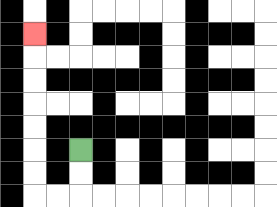{'start': '[3, 6]', 'end': '[1, 1]', 'path_directions': 'D,D,L,L,U,U,U,U,U,U,U', 'path_coordinates': '[[3, 6], [3, 7], [3, 8], [2, 8], [1, 8], [1, 7], [1, 6], [1, 5], [1, 4], [1, 3], [1, 2], [1, 1]]'}